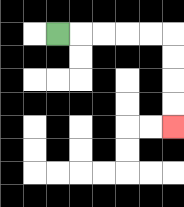{'start': '[2, 1]', 'end': '[7, 5]', 'path_directions': 'R,R,R,R,R,D,D,D,D', 'path_coordinates': '[[2, 1], [3, 1], [4, 1], [5, 1], [6, 1], [7, 1], [7, 2], [7, 3], [7, 4], [7, 5]]'}